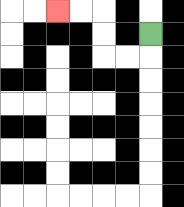{'start': '[6, 1]', 'end': '[2, 0]', 'path_directions': 'D,L,L,U,U,L,L', 'path_coordinates': '[[6, 1], [6, 2], [5, 2], [4, 2], [4, 1], [4, 0], [3, 0], [2, 0]]'}